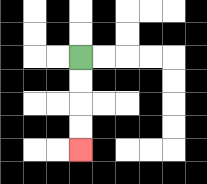{'start': '[3, 2]', 'end': '[3, 6]', 'path_directions': 'D,D,D,D', 'path_coordinates': '[[3, 2], [3, 3], [3, 4], [3, 5], [3, 6]]'}